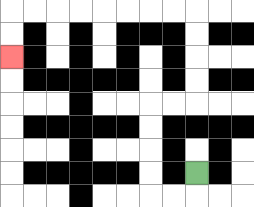{'start': '[8, 7]', 'end': '[0, 2]', 'path_directions': 'D,L,L,U,U,U,U,R,R,U,U,U,U,L,L,L,L,L,L,L,L,D,D', 'path_coordinates': '[[8, 7], [8, 8], [7, 8], [6, 8], [6, 7], [6, 6], [6, 5], [6, 4], [7, 4], [8, 4], [8, 3], [8, 2], [8, 1], [8, 0], [7, 0], [6, 0], [5, 0], [4, 0], [3, 0], [2, 0], [1, 0], [0, 0], [0, 1], [0, 2]]'}